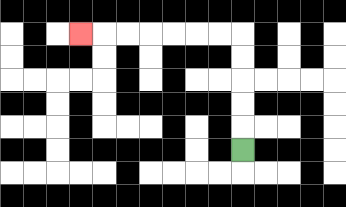{'start': '[10, 6]', 'end': '[3, 1]', 'path_directions': 'U,U,U,U,U,L,L,L,L,L,L,L', 'path_coordinates': '[[10, 6], [10, 5], [10, 4], [10, 3], [10, 2], [10, 1], [9, 1], [8, 1], [7, 1], [6, 1], [5, 1], [4, 1], [3, 1]]'}